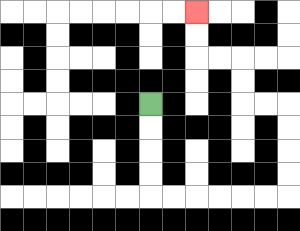{'start': '[6, 4]', 'end': '[8, 0]', 'path_directions': 'D,D,D,D,R,R,R,R,R,R,U,U,U,U,L,L,U,U,L,L,U,U', 'path_coordinates': '[[6, 4], [6, 5], [6, 6], [6, 7], [6, 8], [7, 8], [8, 8], [9, 8], [10, 8], [11, 8], [12, 8], [12, 7], [12, 6], [12, 5], [12, 4], [11, 4], [10, 4], [10, 3], [10, 2], [9, 2], [8, 2], [8, 1], [8, 0]]'}